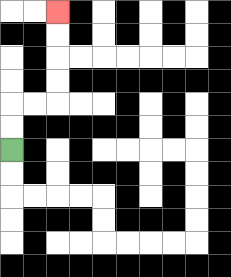{'start': '[0, 6]', 'end': '[2, 0]', 'path_directions': 'U,U,R,R,U,U,U,U', 'path_coordinates': '[[0, 6], [0, 5], [0, 4], [1, 4], [2, 4], [2, 3], [2, 2], [2, 1], [2, 0]]'}